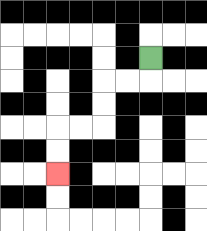{'start': '[6, 2]', 'end': '[2, 7]', 'path_directions': 'D,L,L,D,D,L,L,D,D', 'path_coordinates': '[[6, 2], [6, 3], [5, 3], [4, 3], [4, 4], [4, 5], [3, 5], [2, 5], [2, 6], [2, 7]]'}